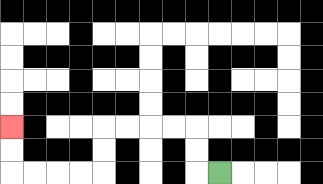{'start': '[9, 7]', 'end': '[0, 5]', 'path_directions': 'L,U,U,L,L,L,L,D,D,L,L,L,L,U,U', 'path_coordinates': '[[9, 7], [8, 7], [8, 6], [8, 5], [7, 5], [6, 5], [5, 5], [4, 5], [4, 6], [4, 7], [3, 7], [2, 7], [1, 7], [0, 7], [0, 6], [0, 5]]'}